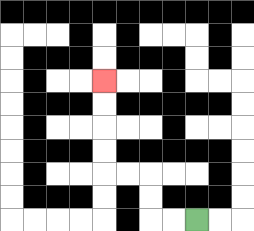{'start': '[8, 9]', 'end': '[4, 3]', 'path_directions': 'L,L,U,U,L,L,U,U,U,U', 'path_coordinates': '[[8, 9], [7, 9], [6, 9], [6, 8], [6, 7], [5, 7], [4, 7], [4, 6], [4, 5], [4, 4], [4, 3]]'}